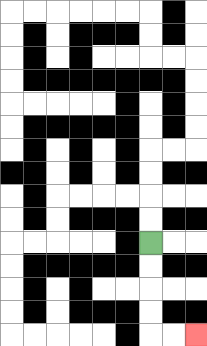{'start': '[6, 10]', 'end': '[8, 14]', 'path_directions': 'D,D,D,D,R,R', 'path_coordinates': '[[6, 10], [6, 11], [6, 12], [6, 13], [6, 14], [7, 14], [8, 14]]'}